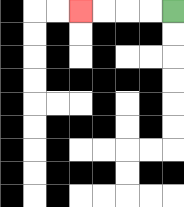{'start': '[7, 0]', 'end': '[3, 0]', 'path_directions': 'L,L,L,L', 'path_coordinates': '[[7, 0], [6, 0], [5, 0], [4, 0], [3, 0]]'}